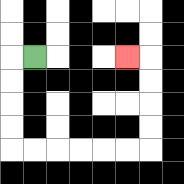{'start': '[1, 2]', 'end': '[5, 2]', 'path_directions': 'L,D,D,D,D,R,R,R,R,R,R,U,U,U,U,L', 'path_coordinates': '[[1, 2], [0, 2], [0, 3], [0, 4], [0, 5], [0, 6], [1, 6], [2, 6], [3, 6], [4, 6], [5, 6], [6, 6], [6, 5], [6, 4], [6, 3], [6, 2], [5, 2]]'}